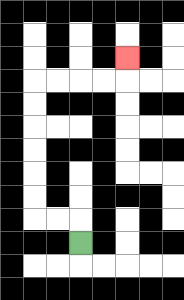{'start': '[3, 10]', 'end': '[5, 2]', 'path_directions': 'U,L,L,U,U,U,U,U,U,R,R,R,R,U', 'path_coordinates': '[[3, 10], [3, 9], [2, 9], [1, 9], [1, 8], [1, 7], [1, 6], [1, 5], [1, 4], [1, 3], [2, 3], [3, 3], [4, 3], [5, 3], [5, 2]]'}